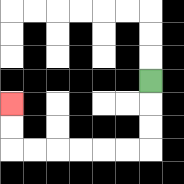{'start': '[6, 3]', 'end': '[0, 4]', 'path_directions': 'D,D,D,L,L,L,L,L,L,U,U', 'path_coordinates': '[[6, 3], [6, 4], [6, 5], [6, 6], [5, 6], [4, 6], [3, 6], [2, 6], [1, 6], [0, 6], [0, 5], [0, 4]]'}